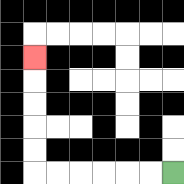{'start': '[7, 7]', 'end': '[1, 2]', 'path_directions': 'L,L,L,L,L,L,U,U,U,U,U', 'path_coordinates': '[[7, 7], [6, 7], [5, 7], [4, 7], [3, 7], [2, 7], [1, 7], [1, 6], [1, 5], [1, 4], [1, 3], [1, 2]]'}